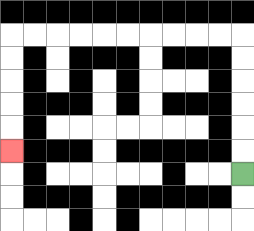{'start': '[10, 7]', 'end': '[0, 6]', 'path_directions': 'U,U,U,U,U,U,L,L,L,L,L,L,L,L,L,L,D,D,D,D,D', 'path_coordinates': '[[10, 7], [10, 6], [10, 5], [10, 4], [10, 3], [10, 2], [10, 1], [9, 1], [8, 1], [7, 1], [6, 1], [5, 1], [4, 1], [3, 1], [2, 1], [1, 1], [0, 1], [0, 2], [0, 3], [0, 4], [0, 5], [0, 6]]'}